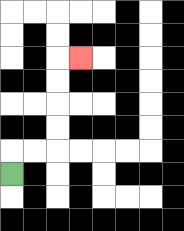{'start': '[0, 7]', 'end': '[3, 2]', 'path_directions': 'U,R,R,U,U,U,U,R', 'path_coordinates': '[[0, 7], [0, 6], [1, 6], [2, 6], [2, 5], [2, 4], [2, 3], [2, 2], [3, 2]]'}